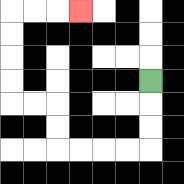{'start': '[6, 3]', 'end': '[3, 0]', 'path_directions': 'D,D,D,L,L,L,L,U,U,L,L,U,U,U,U,R,R,R', 'path_coordinates': '[[6, 3], [6, 4], [6, 5], [6, 6], [5, 6], [4, 6], [3, 6], [2, 6], [2, 5], [2, 4], [1, 4], [0, 4], [0, 3], [0, 2], [0, 1], [0, 0], [1, 0], [2, 0], [3, 0]]'}